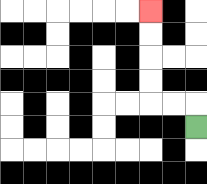{'start': '[8, 5]', 'end': '[6, 0]', 'path_directions': 'U,L,L,U,U,U,U', 'path_coordinates': '[[8, 5], [8, 4], [7, 4], [6, 4], [6, 3], [6, 2], [6, 1], [6, 0]]'}